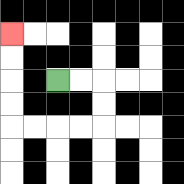{'start': '[2, 3]', 'end': '[0, 1]', 'path_directions': 'R,R,D,D,L,L,L,L,U,U,U,U', 'path_coordinates': '[[2, 3], [3, 3], [4, 3], [4, 4], [4, 5], [3, 5], [2, 5], [1, 5], [0, 5], [0, 4], [0, 3], [0, 2], [0, 1]]'}